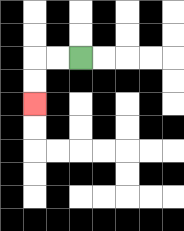{'start': '[3, 2]', 'end': '[1, 4]', 'path_directions': 'L,L,D,D', 'path_coordinates': '[[3, 2], [2, 2], [1, 2], [1, 3], [1, 4]]'}